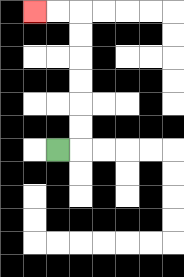{'start': '[2, 6]', 'end': '[1, 0]', 'path_directions': 'R,U,U,U,U,U,U,L,L', 'path_coordinates': '[[2, 6], [3, 6], [3, 5], [3, 4], [3, 3], [3, 2], [3, 1], [3, 0], [2, 0], [1, 0]]'}